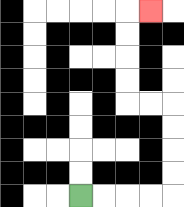{'start': '[3, 8]', 'end': '[6, 0]', 'path_directions': 'R,R,R,R,U,U,U,U,L,L,U,U,U,U,R', 'path_coordinates': '[[3, 8], [4, 8], [5, 8], [6, 8], [7, 8], [7, 7], [7, 6], [7, 5], [7, 4], [6, 4], [5, 4], [5, 3], [5, 2], [5, 1], [5, 0], [6, 0]]'}